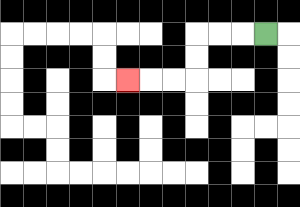{'start': '[11, 1]', 'end': '[5, 3]', 'path_directions': 'L,L,L,D,D,L,L,L', 'path_coordinates': '[[11, 1], [10, 1], [9, 1], [8, 1], [8, 2], [8, 3], [7, 3], [6, 3], [5, 3]]'}